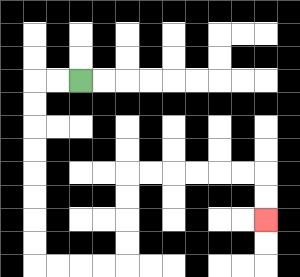{'start': '[3, 3]', 'end': '[11, 9]', 'path_directions': 'L,L,D,D,D,D,D,D,D,D,R,R,R,R,U,U,U,U,R,R,R,R,R,R,D,D', 'path_coordinates': '[[3, 3], [2, 3], [1, 3], [1, 4], [1, 5], [1, 6], [1, 7], [1, 8], [1, 9], [1, 10], [1, 11], [2, 11], [3, 11], [4, 11], [5, 11], [5, 10], [5, 9], [5, 8], [5, 7], [6, 7], [7, 7], [8, 7], [9, 7], [10, 7], [11, 7], [11, 8], [11, 9]]'}